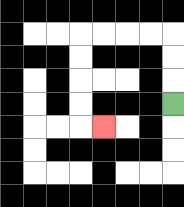{'start': '[7, 4]', 'end': '[4, 5]', 'path_directions': 'U,U,U,L,L,L,L,D,D,D,D,R', 'path_coordinates': '[[7, 4], [7, 3], [7, 2], [7, 1], [6, 1], [5, 1], [4, 1], [3, 1], [3, 2], [3, 3], [3, 4], [3, 5], [4, 5]]'}